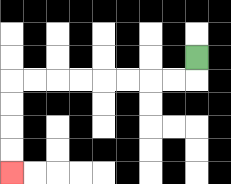{'start': '[8, 2]', 'end': '[0, 7]', 'path_directions': 'D,L,L,L,L,L,L,L,L,D,D,D,D', 'path_coordinates': '[[8, 2], [8, 3], [7, 3], [6, 3], [5, 3], [4, 3], [3, 3], [2, 3], [1, 3], [0, 3], [0, 4], [0, 5], [0, 6], [0, 7]]'}